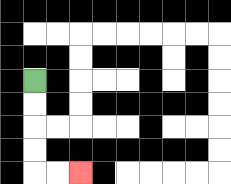{'start': '[1, 3]', 'end': '[3, 7]', 'path_directions': 'D,D,D,D,R,R', 'path_coordinates': '[[1, 3], [1, 4], [1, 5], [1, 6], [1, 7], [2, 7], [3, 7]]'}